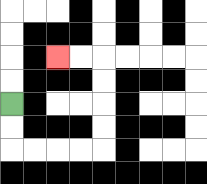{'start': '[0, 4]', 'end': '[2, 2]', 'path_directions': 'D,D,R,R,R,R,U,U,U,U,L,L', 'path_coordinates': '[[0, 4], [0, 5], [0, 6], [1, 6], [2, 6], [3, 6], [4, 6], [4, 5], [4, 4], [4, 3], [4, 2], [3, 2], [2, 2]]'}